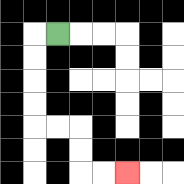{'start': '[2, 1]', 'end': '[5, 7]', 'path_directions': 'L,D,D,D,D,R,R,D,D,R,R', 'path_coordinates': '[[2, 1], [1, 1], [1, 2], [1, 3], [1, 4], [1, 5], [2, 5], [3, 5], [3, 6], [3, 7], [4, 7], [5, 7]]'}